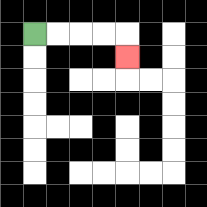{'start': '[1, 1]', 'end': '[5, 2]', 'path_directions': 'R,R,R,R,D', 'path_coordinates': '[[1, 1], [2, 1], [3, 1], [4, 1], [5, 1], [5, 2]]'}